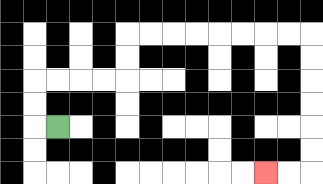{'start': '[2, 5]', 'end': '[11, 7]', 'path_directions': 'L,U,U,R,R,R,R,U,U,R,R,R,R,R,R,R,R,D,D,D,D,D,D,L,L', 'path_coordinates': '[[2, 5], [1, 5], [1, 4], [1, 3], [2, 3], [3, 3], [4, 3], [5, 3], [5, 2], [5, 1], [6, 1], [7, 1], [8, 1], [9, 1], [10, 1], [11, 1], [12, 1], [13, 1], [13, 2], [13, 3], [13, 4], [13, 5], [13, 6], [13, 7], [12, 7], [11, 7]]'}